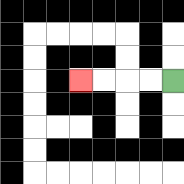{'start': '[7, 3]', 'end': '[3, 3]', 'path_directions': 'L,L,L,L', 'path_coordinates': '[[7, 3], [6, 3], [5, 3], [4, 3], [3, 3]]'}